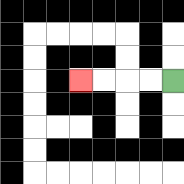{'start': '[7, 3]', 'end': '[3, 3]', 'path_directions': 'L,L,L,L', 'path_coordinates': '[[7, 3], [6, 3], [5, 3], [4, 3], [3, 3]]'}